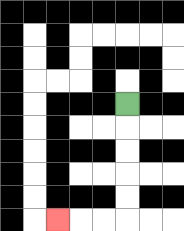{'start': '[5, 4]', 'end': '[2, 9]', 'path_directions': 'D,D,D,D,D,L,L,L', 'path_coordinates': '[[5, 4], [5, 5], [5, 6], [5, 7], [5, 8], [5, 9], [4, 9], [3, 9], [2, 9]]'}